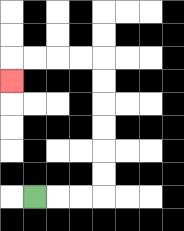{'start': '[1, 8]', 'end': '[0, 3]', 'path_directions': 'R,R,R,U,U,U,U,U,U,L,L,L,L,D', 'path_coordinates': '[[1, 8], [2, 8], [3, 8], [4, 8], [4, 7], [4, 6], [4, 5], [4, 4], [4, 3], [4, 2], [3, 2], [2, 2], [1, 2], [0, 2], [0, 3]]'}